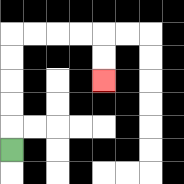{'start': '[0, 6]', 'end': '[4, 3]', 'path_directions': 'U,U,U,U,U,R,R,R,R,D,D', 'path_coordinates': '[[0, 6], [0, 5], [0, 4], [0, 3], [0, 2], [0, 1], [1, 1], [2, 1], [3, 1], [4, 1], [4, 2], [4, 3]]'}